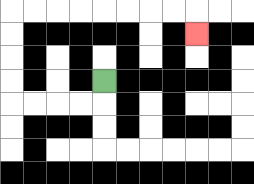{'start': '[4, 3]', 'end': '[8, 1]', 'path_directions': 'D,L,L,L,L,U,U,U,U,R,R,R,R,R,R,R,R,D', 'path_coordinates': '[[4, 3], [4, 4], [3, 4], [2, 4], [1, 4], [0, 4], [0, 3], [0, 2], [0, 1], [0, 0], [1, 0], [2, 0], [3, 0], [4, 0], [5, 0], [6, 0], [7, 0], [8, 0], [8, 1]]'}